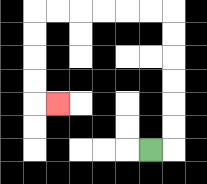{'start': '[6, 6]', 'end': '[2, 4]', 'path_directions': 'R,U,U,U,U,U,U,L,L,L,L,L,L,D,D,D,D,R', 'path_coordinates': '[[6, 6], [7, 6], [7, 5], [7, 4], [7, 3], [7, 2], [7, 1], [7, 0], [6, 0], [5, 0], [4, 0], [3, 0], [2, 0], [1, 0], [1, 1], [1, 2], [1, 3], [1, 4], [2, 4]]'}